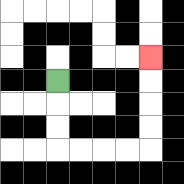{'start': '[2, 3]', 'end': '[6, 2]', 'path_directions': 'D,D,D,R,R,R,R,U,U,U,U', 'path_coordinates': '[[2, 3], [2, 4], [2, 5], [2, 6], [3, 6], [4, 6], [5, 6], [6, 6], [6, 5], [6, 4], [6, 3], [6, 2]]'}